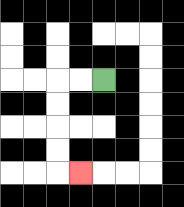{'start': '[4, 3]', 'end': '[3, 7]', 'path_directions': 'L,L,D,D,D,D,R', 'path_coordinates': '[[4, 3], [3, 3], [2, 3], [2, 4], [2, 5], [2, 6], [2, 7], [3, 7]]'}